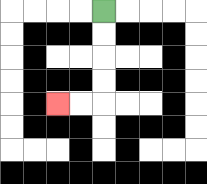{'start': '[4, 0]', 'end': '[2, 4]', 'path_directions': 'D,D,D,D,L,L', 'path_coordinates': '[[4, 0], [4, 1], [4, 2], [4, 3], [4, 4], [3, 4], [2, 4]]'}